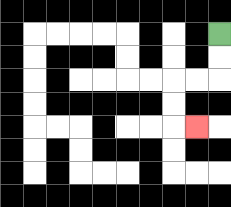{'start': '[9, 1]', 'end': '[8, 5]', 'path_directions': 'D,D,L,L,D,D,R', 'path_coordinates': '[[9, 1], [9, 2], [9, 3], [8, 3], [7, 3], [7, 4], [7, 5], [8, 5]]'}